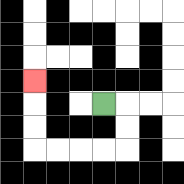{'start': '[4, 4]', 'end': '[1, 3]', 'path_directions': 'R,D,D,L,L,L,L,U,U,U', 'path_coordinates': '[[4, 4], [5, 4], [5, 5], [5, 6], [4, 6], [3, 6], [2, 6], [1, 6], [1, 5], [1, 4], [1, 3]]'}